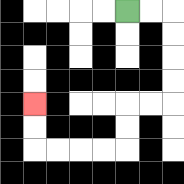{'start': '[5, 0]', 'end': '[1, 4]', 'path_directions': 'R,R,D,D,D,D,L,L,D,D,L,L,L,L,U,U', 'path_coordinates': '[[5, 0], [6, 0], [7, 0], [7, 1], [7, 2], [7, 3], [7, 4], [6, 4], [5, 4], [5, 5], [5, 6], [4, 6], [3, 6], [2, 6], [1, 6], [1, 5], [1, 4]]'}